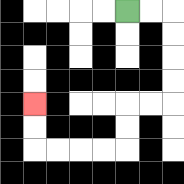{'start': '[5, 0]', 'end': '[1, 4]', 'path_directions': 'R,R,D,D,D,D,L,L,D,D,L,L,L,L,U,U', 'path_coordinates': '[[5, 0], [6, 0], [7, 0], [7, 1], [7, 2], [7, 3], [7, 4], [6, 4], [5, 4], [5, 5], [5, 6], [4, 6], [3, 6], [2, 6], [1, 6], [1, 5], [1, 4]]'}